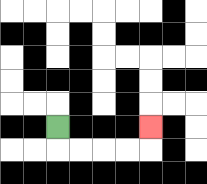{'start': '[2, 5]', 'end': '[6, 5]', 'path_directions': 'D,R,R,R,R,U', 'path_coordinates': '[[2, 5], [2, 6], [3, 6], [4, 6], [5, 6], [6, 6], [6, 5]]'}